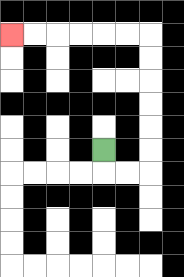{'start': '[4, 6]', 'end': '[0, 1]', 'path_directions': 'D,R,R,U,U,U,U,U,U,L,L,L,L,L,L', 'path_coordinates': '[[4, 6], [4, 7], [5, 7], [6, 7], [6, 6], [6, 5], [6, 4], [6, 3], [6, 2], [6, 1], [5, 1], [4, 1], [3, 1], [2, 1], [1, 1], [0, 1]]'}